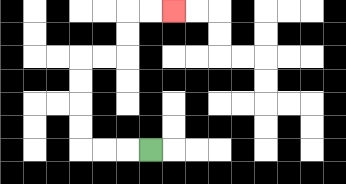{'start': '[6, 6]', 'end': '[7, 0]', 'path_directions': 'L,L,L,U,U,U,U,R,R,U,U,R,R', 'path_coordinates': '[[6, 6], [5, 6], [4, 6], [3, 6], [3, 5], [3, 4], [3, 3], [3, 2], [4, 2], [5, 2], [5, 1], [5, 0], [6, 0], [7, 0]]'}